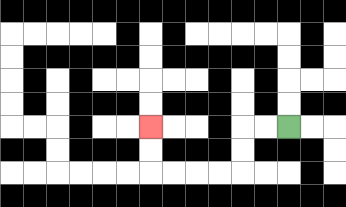{'start': '[12, 5]', 'end': '[6, 5]', 'path_directions': 'L,L,D,D,L,L,L,L,U,U', 'path_coordinates': '[[12, 5], [11, 5], [10, 5], [10, 6], [10, 7], [9, 7], [8, 7], [7, 7], [6, 7], [6, 6], [6, 5]]'}